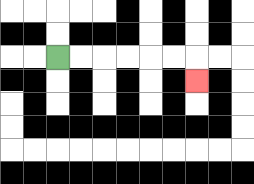{'start': '[2, 2]', 'end': '[8, 3]', 'path_directions': 'R,R,R,R,R,R,D', 'path_coordinates': '[[2, 2], [3, 2], [4, 2], [5, 2], [6, 2], [7, 2], [8, 2], [8, 3]]'}